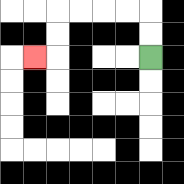{'start': '[6, 2]', 'end': '[1, 2]', 'path_directions': 'U,U,L,L,L,L,D,D,L', 'path_coordinates': '[[6, 2], [6, 1], [6, 0], [5, 0], [4, 0], [3, 0], [2, 0], [2, 1], [2, 2], [1, 2]]'}